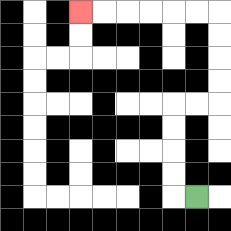{'start': '[8, 8]', 'end': '[3, 0]', 'path_directions': 'L,U,U,U,U,R,R,U,U,U,U,L,L,L,L,L,L', 'path_coordinates': '[[8, 8], [7, 8], [7, 7], [7, 6], [7, 5], [7, 4], [8, 4], [9, 4], [9, 3], [9, 2], [9, 1], [9, 0], [8, 0], [7, 0], [6, 0], [5, 0], [4, 0], [3, 0]]'}